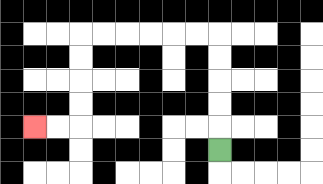{'start': '[9, 6]', 'end': '[1, 5]', 'path_directions': 'U,U,U,U,U,L,L,L,L,L,L,D,D,D,D,L,L', 'path_coordinates': '[[9, 6], [9, 5], [9, 4], [9, 3], [9, 2], [9, 1], [8, 1], [7, 1], [6, 1], [5, 1], [4, 1], [3, 1], [3, 2], [3, 3], [3, 4], [3, 5], [2, 5], [1, 5]]'}